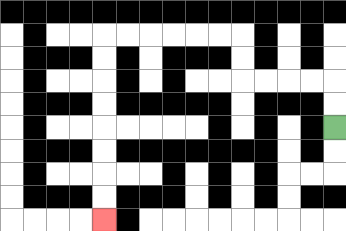{'start': '[14, 5]', 'end': '[4, 9]', 'path_directions': 'U,U,L,L,L,L,U,U,L,L,L,L,L,L,D,D,D,D,D,D,D,D', 'path_coordinates': '[[14, 5], [14, 4], [14, 3], [13, 3], [12, 3], [11, 3], [10, 3], [10, 2], [10, 1], [9, 1], [8, 1], [7, 1], [6, 1], [5, 1], [4, 1], [4, 2], [4, 3], [4, 4], [4, 5], [4, 6], [4, 7], [4, 8], [4, 9]]'}